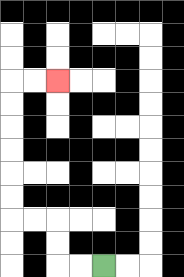{'start': '[4, 11]', 'end': '[2, 3]', 'path_directions': 'L,L,U,U,L,L,U,U,U,U,U,U,R,R', 'path_coordinates': '[[4, 11], [3, 11], [2, 11], [2, 10], [2, 9], [1, 9], [0, 9], [0, 8], [0, 7], [0, 6], [0, 5], [0, 4], [0, 3], [1, 3], [2, 3]]'}